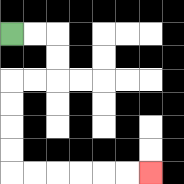{'start': '[0, 1]', 'end': '[6, 7]', 'path_directions': 'R,R,D,D,L,L,D,D,D,D,R,R,R,R,R,R', 'path_coordinates': '[[0, 1], [1, 1], [2, 1], [2, 2], [2, 3], [1, 3], [0, 3], [0, 4], [0, 5], [0, 6], [0, 7], [1, 7], [2, 7], [3, 7], [4, 7], [5, 7], [6, 7]]'}